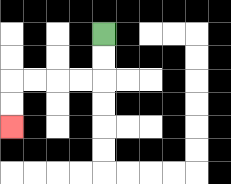{'start': '[4, 1]', 'end': '[0, 5]', 'path_directions': 'D,D,L,L,L,L,D,D', 'path_coordinates': '[[4, 1], [4, 2], [4, 3], [3, 3], [2, 3], [1, 3], [0, 3], [0, 4], [0, 5]]'}